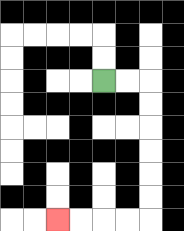{'start': '[4, 3]', 'end': '[2, 9]', 'path_directions': 'R,R,D,D,D,D,D,D,L,L,L,L', 'path_coordinates': '[[4, 3], [5, 3], [6, 3], [6, 4], [6, 5], [6, 6], [6, 7], [6, 8], [6, 9], [5, 9], [4, 9], [3, 9], [2, 9]]'}